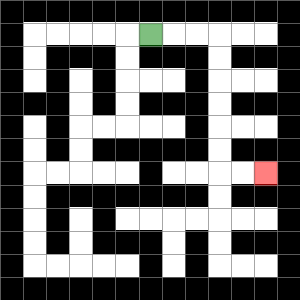{'start': '[6, 1]', 'end': '[11, 7]', 'path_directions': 'R,R,R,D,D,D,D,D,D,R,R', 'path_coordinates': '[[6, 1], [7, 1], [8, 1], [9, 1], [9, 2], [9, 3], [9, 4], [9, 5], [9, 6], [9, 7], [10, 7], [11, 7]]'}